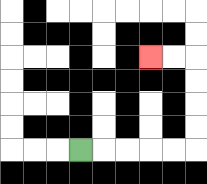{'start': '[3, 6]', 'end': '[6, 2]', 'path_directions': 'R,R,R,R,R,U,U,U,U,L,L', 'path_coordinates': '[[3, 6], [4, 6], [5, 6], [6, 6], [7, 6], [8, 6], [8, 5], [8, 4], [8, 3], [8, 2], [7, 2], [6, 2]]'}